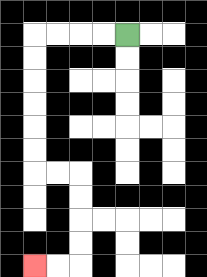{'start': '[5, 1]', 'end': '[1, 11]', 'path_directions': 'L,L,L,L,D,D,D,D,D,D,R,R,D,D,D,D,L,L', 'path_coordinates': '[[5, 1], [4, 1], [3, 1], [2, 1], [1, 1], [1, 2], [1, 3], [1, 4], [1, 5], [1, 6], [1, 7], [2, 7], [3, 7], [3, 8], [3, 9], [3, 10], [3, 11], [2, 11], [1, 11]]'}